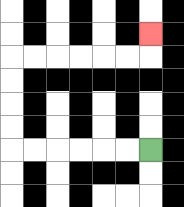{'start': '[6, 6]', 'end': '[6, 1]', 'path_directions': 'L,L,L,L,L,L,U,U,U,U,R,R,R,R,R,R,U', 'path_coordinates': '[[6, 6], [5, 6], [4, 6], [3, 6], [2, 6], [1, 6], [0, 6], [0, 5], [0, 4], [0, 3], [0, 2], [1, 2], [2, 2], [3, 2], [4, 2], [5, 2], [6, 2], [6, 1]]'}